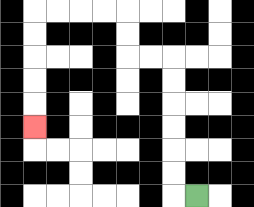{'start': '[8, 8]', 'end': '[1, 5]', 'path_directions': 'L,U,U,U,U,U,U,L,L,U,U,L,L,L,L,D,D,D,D,D', 'path_coordinates': '[[8, 8], [7, 8], [7, 7], [7, 6], [7, 5], [7, 4], [7, 3], [7, 2], [6, 2], [5, 2], [5, 1], [5, 0], [4, 0], [3, 0], [2, 0], [1, 0], [1, 1], [1, 2], [1, 3], [1, 4], [1, 5]]'}